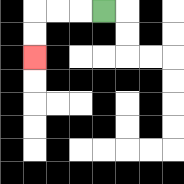{'start': '[4, 0]', 'end': '[1, 2]', 'path_directions': 'L,L,L,D,D', 'path_coordinates': '[[4, 0], [3, 0], [2, 0], [1, 0], [1, 1], [1, 2]]'}